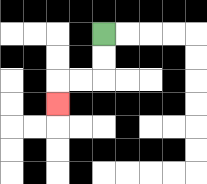{'start': '[4, 1]', 'end': '[2, 4]', 'path_directions': 'D,D,L,L,D', 'path_coordinates': '[[4, 1], [4, 2], [4, 3], [3, 3], [2, 3], [2, 4]]'}